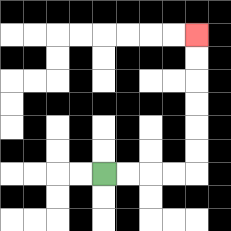{'start': '[4, 7]', 'end': '[8, 1]', 'path_directions': 'R,R,R,R,U,U,U,U,U,U', 'path_coordinates': '[[4, 7], [5, 7], [6, 7], [7, 7], [8, 7], [8, 6], [8, 5], [8, 4], [8, 3], [8, 2], [8, 1]]'}